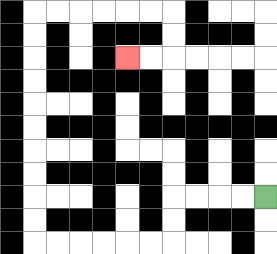{'start': '[11, 8]', 'end': '[5, 2]', 'path_directions': 'L,L,L,L,D,D,L,L,L,L,L,L,U,U,U,U,U,U,U,U,U,U,R,R,R,R,R,R,D,D,L,L', 'path_coordinates': '[[11, 8], [10, 8], [9, 8], [8, 8], [7, 8], [7, 9], [7, 10], [6, 10], [5, 10], [4, 10], [3, 10], [2, 10], [1, 10], [1, 9], [1, 8], [1, 7], [1, 6], [1, 5], [1, 4], [1, 3], [1, 2], [1, 1], [1, 0], [2, 0], [3, 0], [4, 0], [5, 0], [6, 0], [7, 0], [7, 1], [7, 2], [6, 2], [5, 2]]'}